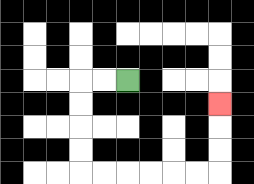{'start': '[5, 3]', 'end': '[9, 4]', 'path_directions': 'L,L,D,D,D,D,R,R,R,R,R,R,U,U,U', 'path_coordinates': '[[5, 3], [4, 3], [3, 3], [3, 4], [3, 5], [3, 6], [3, 7], [4, 7], [5, 7], [6, 7], [7, 7], [8, 7], [9, 7], [9, 6], [9, 5], [9, 4]]'}